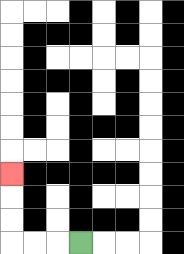{'start': '[3, 10]', 'end': '[0, 7]', 'path_directions': 'L,L,L,U,U,U', 'path_coordinates': '[[3, 10], [2, 10], [1, 10], [0, 10], [0, 9], [0, 8], [0, 7]]'}